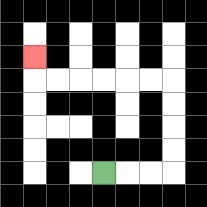{'start': '[4, 7]', 'end': '[1, 2]', 'path_directions': 'R,R,R,U,U,U,U,L,L,L,L,L,L,U', 'path_coordinates': '[[4, 7], [5, 7], [6, 7], [7, 7], [7, 6], [7, 5], [7, 4], [7, 3], [6, 3], [5, 3], [4, 3], [3, 3], [2, 3], [1, 3], [1, 2]]'}